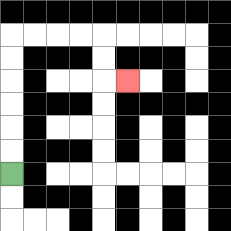{'start': '[0, 7]', 'end': '[5, 3]', 'path_directions': 'U,U,U,U,U,U,R,R,R,R,D,D,R', 'path_coordinates': '[[0, 7], [0, 6], [0, 5], [0, 4], [0, 3], [0, 2], [0, 1], [1, 1], [2, 1], [3, 1], [4, 1], [4, 2], [4, 3], [5, 3]]'}